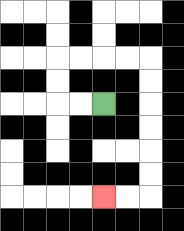{'start': '[4, 4]', 'end': '[4, 8]', 'path_directions': 'L,L,U,U,R,R,R,R,D,D,D,D,D,D,L,L', 'path_coordinates': '[[4, 4], [3, 4], [2, 4], [2, 3], [2, 2], [3, 2], [4, 2], [5, 2], [6, 2], [6, 3], [6, 4], [6, 5], [6, 6], [6, 7], [6, 8], [5, 8], [4, 8]]'}